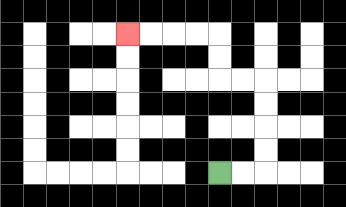{'start': '[9, 7]', 'end': '[5, 1]', 'path_directions': 'R,R,U,U,U,U,L,L,U,U,L,L,L,L', 'path_coordinates': '[[9, 7], [10, 7], [11, 7], [11, 6], [11, 5], [11, 4], [11, 3], [10, 3], [9, 3], [9, 2], [9, 1], [8, 1], [7, 1], [6, 1], [5, 1]]'}